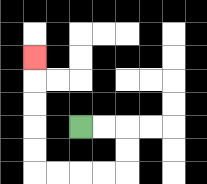{'start': '[3, 5]', 'end': '[1, 2]', 'path_directions': 'R,R,D,D,L,L,L,L,U,U,U,U,U', 'path_coordinates': '[[3, 5], [4, 5], [5, 5], [5, 6], [5, 7], [4, 7], [3, 7], [2, 7], [1, 7], [1, 6], [1, 5], [1, 4], [1, 3], [1, 2]]'}